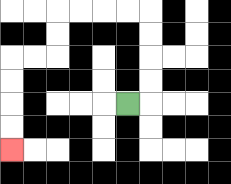{'start': '[5, 4]', 'end': '[0, 6]', 'path_directions': 'R,U,U,U,U,L,L,L,L,D,D,L,L,D,D,D,D', 'path_coordinates': '[[5, 4], [6, 4], [6, 3], [6, 2], [6, 1], [6, 0], [5, 0], [4, 0], [3, 0], [2, 0], [2, 1], [2, 2], [1, 2], [0, 2], [0, 3], [0, 4], [0, 5], [0, 6]]'}